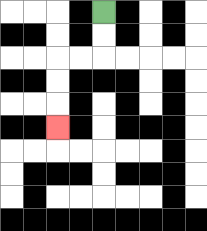{'start': '[4, 0]', 'end': '[2, 5]', 'path_directions': 'D,D,L,L,D,D,D', 'path_coordinates': '[[4, 0], [4, 1], [4, 2], [3, 2], [2, 2], [2, 3], [2, 4], [2, 5]]'}